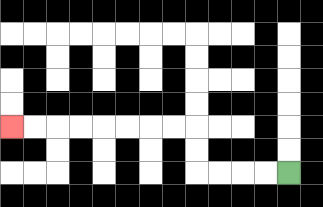{'start': '[12, 7]', 'end': '[0, 5]', 'path_directions': 'L,L,L,L,U,U,L,L,L,L,L,L,L,L', 'path_coordinates': '[[12, 7], [11, 7], [10, 7], [9, 7], [8, 7], [8, 6], [8, 5], [7, 5], [6, 5], [5, 5], [4, 5], [3, 5], [2, 5], [1, 5], [0, 5]]'}